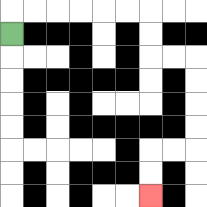{'start': '[0, 1]', 'end': '[6, 8]', 'path_directions': 'U,R,R,R,R,R,R,D,D,R,R,D,D,D,D,L,L,D,D', 'path_coordinates': '[[0, 1], [0, 0], [1, 0], [2, 0], [3, 0], [4, 0], [5, 0], [6, 0], [6, 1], [6, 2], [7, 2], [8, 2], [8, 3], [8, 4], [8, 5], [8, 6], [7, 6], [6, 6], [6, 7], [6, 8]]'}